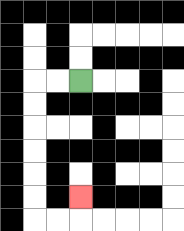{'start': '[3, 3]', 'end': '[3, 8]', 'path_directions': 'L,L,D,D,D,D,D,D,R,R,U', 'path_coordinates': '[[3, 3], [2, 3], [1, 3], [1, 4], [1, 5], [1, 6], [1, 7], [1, 8], [1, 9], [2, 9], [3, 9], [3, 8]]'}